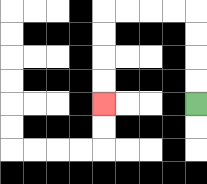{'start': '[8, 4]', 'end': '[4, 4]', 'path_directions': 'U,U,U,U,L,L,L,L,D,D,D,D', 'path_coordinates': '[[8, 4], [8, 3], [8, 2], [8, 1], [8, 0], [7, 0], [6, 0], [5, 0], [4, 0], [4, 1], [4, 2], [4, 3], [4, 4]]'}